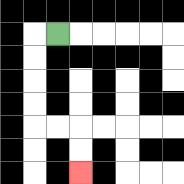{'start': '[2, 1]', 'end': '[3, 7]', 'path_directions': 'L,D,D,D,D,R,R,D,D', 'path_coordinates': '[[2, 1], [1, 1], [1, 2], [1, 3], [1, 4], [1, 5], [2, 5], [3, 5], [3, 6], [3, 7]]'}